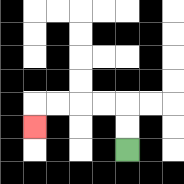{'start': '[5, 6]', 'end': '[1, 5]', 'path_directions': 'U,U,L,L,L,L,D', 'path_coordinates': '[[5, 6], [5, 5], [5, 4], [4, 4], [3, 4], [2, 4], [1, 4], [1, 5]]'}